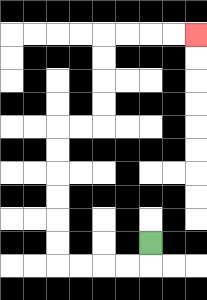{'start': '[6, 10]', 'end': '[8, 1]', 'path_directions': 'D,L,L,L,L,U,U,U,U,U,U,R,R,U,U,U,U,R,R,R,R', 'path_coordinates': '[[6, 10], [6, 11], [5, 11], [4, 11], [3, 11], [2, 11], [2, 10], [2, 9], [2, 8], [2, 7], [2, 6], [2, 5], [3, 5], [4, 5], [4, 4], [4, 3], [4, 2], [4, 1], [5, 1], [6, 1], [7, 1], [8, 1]]'}